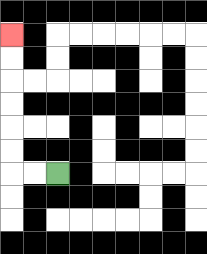{'start': '[2, 7]', 'end': '[0, 1]', 'path_directions': 'L,L,U,U,U,U,U,U', 'path_coordinates': '[[2, 7], [1, 7], [0, 7], [0, 6], [0, 5], [0, 4], [0, 3], [0, 2], [0, 1]]'}